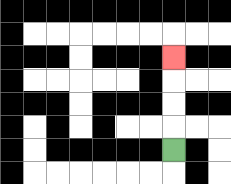{'start': '[7, 6]', 'end': '[7, 2]', 'path_directions': 'U,U,U,U', 'path_coordinates': '[[7, 6], [7, 5], [7, 4], [7, 3], [7, 2]]'}